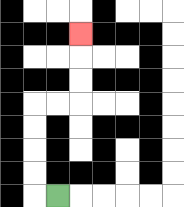{'start': '[2, 8]', 'end': '[3, 1]', 'path_directions': 'L,U,U,U,U,R,R,U,U,U', 'path_coordinates': '[[2, 8], [1, 8], [1, 7], [1, 6], [1, 5], [1, 4], [2, 4], [3, 4], [3, 3], [3, 2], [3, 1]]'}